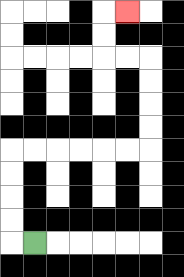{'start': '[1, 10]', 'end': '[5, 0]', 'path_directions': 'L,U,U,U,U,R,R,R,R,R,R,U,U,U,U,L,L,U,U,R', 'path_coordinates': '[[1, 10], [0, 10], [0, 9], [0, 8], [0, 7], [0, 6], [1, 6], [2, 6], [3, 6], [4, 6], [5, 6], [6, 6], [6, 5], [6, 4], [6, 3], [6, 2], [5, 2], [4, 2], [4, 1], [4, 0], [5, 0]]'}